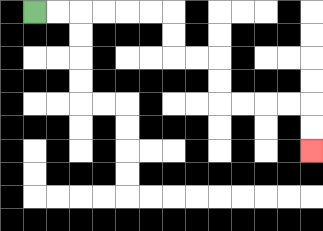{'start': '[1, 0]', 'end': '[13, 6]', 'path_directions': 'R,R,R,R,R,R,D,D,R,R,D,D,R,R,R,R,D,D', 'path_coordinates': '[[1, 0], [2, 0], [3, 0], [4, 0], [5, 0], [6, 0], [7, 0], [7, 1], [7, 2], [8, 2], [9, 2], [9, 3], [9, 4], [10, 4], [11, 4], [12, 4], [13, 4], [13, 5], [13, 6]]'}